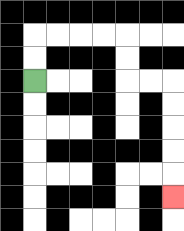{'start': '[1, 3]', 'end': '[7, 8]', 'path_directions': 'U,U,R,R,R,R,D,D,R,R,D,D,D,D,D', 'path_coordinates': '[[1, 3], [1, 2], [1, 1], [2, 1], [3, 1], [4, 1], [5, 1], [5, 2], [5, 3], [6, 3], [7, 3], [7, 4], [7, 5], [7, 6], [7, 7], [7, 8]]'}